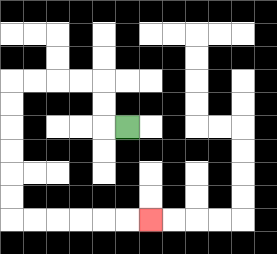{'start': '[5, 5]', 'end': '[6, 9]', 'path_directions': 'L,U,U,L,L,L,L,D,D,D,D,D,D,R,R,R,R,R,R', 'path_coordinates': '[[5, 5], [4, 5], [4, 4], [4, 3], [3, 3], [2, 3], [1, 3], [0, 3], [0, 4], [0, 5], [0, 6], [0, 7], [0, 8], [0, 9], [1, 9], [2, 9], [3, 9], [4, 9], [5, 9], [6, 9]]'}